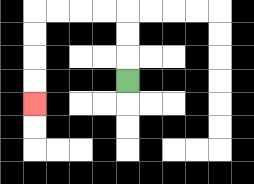{'start': '[5, 3]', 'end': '[1, 4]', 'path_directions': 'U,U,U,L,L,L,L,D,D,D,D', 'path_coordinates': '[[5, 3], [5, 2], [5, 1], [5, 0], [4, 0], [3, 0], [2, 0], [1, 0], [1, 1], [1, 2], [1, 3], [1, 4]]'}